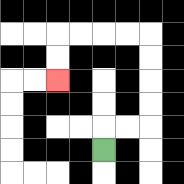{'start': '[4, 6]', 'end': '[2, 3]', 'path_directions': 'U,R,R,U,U,U,U,L,L,L,L,D,D', 'path_coordinates': '[[4, 6], [4, 5], [5, 5], [6, 5], [6, 4], [6, 3], [6, 2], [6, 1], [5, 1], [4, 1], [3, 1], [2, 1], [2, 2], [2, 3]]'}